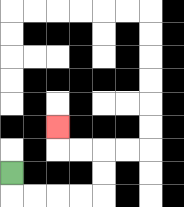{'start': '[0, 7]', 'end': '[2, 5]', 'path_directions': 'D,R,R,R,R,U,U,L,L,U', 'path_coordinates': '[[0, 7], [0, 8], [1, 8], [2, 8], [3, 8], [4, 8], [4, 7], [4, 6], [3, 6], [2, 6], [2, 5]]'}